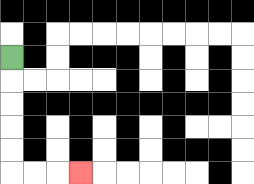{'start': '[0, 2]', 'end': '[3, 7]', 'path_directions': 'D,D,D,D,D,R,R,R', 'path_coordinates': '[[0, 2], [0, 3], [0, 4], [0, 5], [0, 6], [0, 7], [1, 7], [2, 7], [3, 7]]'}